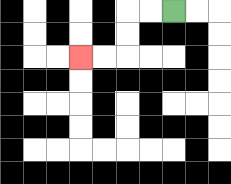{'start': '[7, 0]', 'end': '[3, 2]', 'path_directions': 'L,L,D,D,L,L', 'path_coordinates': '[[7, 0], [6, 0], [5, 0], [5, 1], [5, 2], [4, 2], [3, 2]]'}